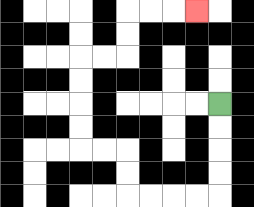{'start': '[9, 4]', 'end': '[8, 0]', 'path_directions': 'D,D,D,D,L,L,L,L,U,U,L,L,U,U,U,U,R,R,U,U,R,R,R', 'path_coordinates': '[[9, 4], [9, 5], [9, 6], [9, 7], [9, 8], [8, 8], [7, 8], [6, 8], [5, 8], [5, 7], [5, 6], [4, 6], [3, 6], [3, 5], [3, 4], [3, 3], [3, 2], [4, 2], [5, 2], [5, 1], [5, 0], [6, 0], [7, 0], [8, 0]]'}